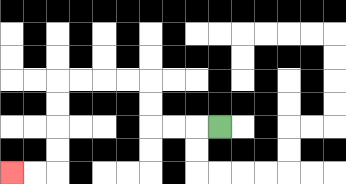{'start': '[9, 5]', 'end': '[0, 7]', 'path_directions': 'L,L,L,U,U,L,L,L,L,D,D,D,D,L,L', 'path_coordinates': '[[9, 5], [8, 5], [7, 5], [6, 5], [6, 4], [6, 3], [5, 3], [4, 3], [3, 3], [2, 3], [2, 4], [2, 5], [2, 6], [2, 7], [1, 7], [0, 7]]'}